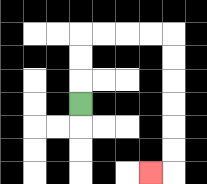{'start': '[3, 4]', 'end': '[6, 7]', 'path_directions': 'U,U,U,R,R,R,R,D,D,D,D,D,D,L', 'path_coordinates': '[[3, 4], [3, 3], [3, 2], [3, 1], [4, 1], [5, 1], [6, 1], [7, 1], [7, 2], [7, 3], [7, 4], [7, 5], [7, 6], [7, 7], [6, 7]]'}